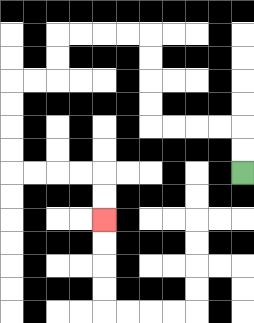{'start': '[10, 7]', 'end': '[4, 9]', 'path_directions': 'U,U,L,L,L,L,U,U,U,U,L,L,L,L,D,D,L,L,D,D,D,D,R,R,R,R,D,D', 'path_coordinates': '[[10, 7], [10, 6], [10, 5], [9, 5], [8, 5], [7, 5], [6, 5], [6, 4], [6, 3], [6, 2], [6, 1], [5, 1], [4, 1], [3, 1], [2, 1], [2, 2], [2, 3], [1, 3], [0, 3], [0, 4], [0, 5], [0, 6], [0, 7], [1, 7], [2, 7], [3, 7], [4, 7], [4, 8], [4, 9]]'}